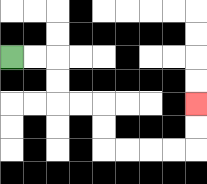{'start': '[0, 2]', 'end': '[8, 4]', 'path_directions': 'R,R,D,D,R,R,D,D,R,R,R,R,U,U', 'path_coordinates': '[[0, 2], [1, 2], [2, 2], [2, 3], [2, 4], [3, 4], [4, 4], [4, 5], [4, 6], [5, 6], [6, 6], [7, 6], [8, 6], [8, 5], [8, 4]]'}